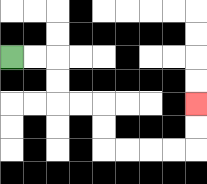{'start': '[0, 2]', 'end': '[8, 4]', 'path_directions': 'R,R,D,D,R,R,D,D,R,R,R,R,U,U', 'path_coordinates': '[[0, 2], [1, 2], [2, 2], [2, 3], [2, 4], [3, 4], [4, 4], [4, 5], [4, 6], [5, 6], [6, 6], [7, 6], [8, 6], [8, 5], [8, 4]]'}